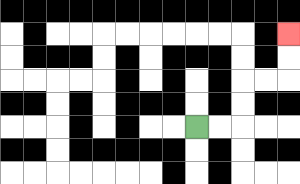{'start': '[8, 5]', 'end': '[12, 1]', 'path_directions': 'R,R,U,U,R,R,U,U', 'path_coordinates': '[[8, 5], [9, 5], [10, 5], [10, 4], [10, 3], [11, 3], [12, 3], [12, 2], [12, 1]]'}